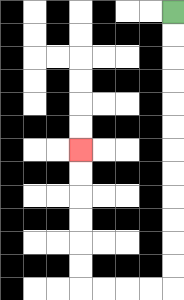{'start': '[7, 0]', 'end': '[3, 6]', 'path_directions': 'D,D,D,D,D,D,D,D,D,D,D,D,L,L,L,L,U,U,U,U,U,U', 'path_coordinates': '[[7, 0], [7, 1], [7, 2], [7, 3], [7, 4], [7, 5], [7, 6], [7, 7], [7, 8], [7, 9], [7, 10], [7, 11], [7, 12], [6, 12], [5, 12], [4, 12], [3, 12], [3, 11], [3, 10], [3, 9], [3, 8], [3, 7], [3, 6]]'}